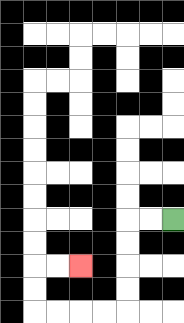{'start': '[7, 9]', 'end': '[3, 11]', 'path_directions': 'L,L,D,D,D,D,L,L,L,L,U,U,R,R', 'path_coordinates': '[[7, 9], [6, 9], [5, 9], [5, 10], [5, 11], [5, 12], [5, 13], [4, 13], [3, 13], [2, 13], [1, 13], [1, 12], [1, 11], [2, 11], [3, 11]]'}